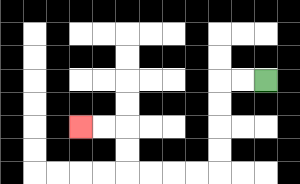{'start': '[11, 3]', 'end': '[3, 5]', 'path_directions': 'L,L,D,D,D,D,L,L,L,L,U,U,L,L', 'path_coordinates': '[[11, 3], [10, 3], [9, 3], [9, 4], [9, 5], [9, 6], [9, 7], [8, 7], [7, 7], [6, 7], [5, 7], [5, 6], [5, 5], [4, 5], [3, 5]]'}